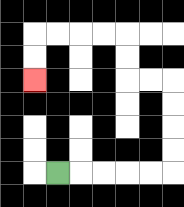{'start': '[2, 7]', 'end': '[1, 3]', 'path_directions': 'R,R,R,R,R,U,U,U,U,L,L,U,U,L,L,L,L,D,D', 'path_coordinates': '[[2, 7], [3, 7], [4, 7], [5, 7], [6, 7], [7, 7], [7, 6], [7, 5], [7, 4], [7, 3], [6, 3], [5, 3], [5, 2], [5, 1], [4, 1], [3, 1], [2, 1], [1, 1], [1, 2], [1, 3]]'}